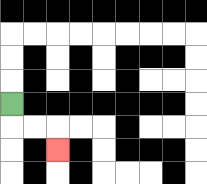{'start': '[0, 4]', 'end': '[2, 6]', 'path_directions': 'D,R,R,D', 'path_coordinates': '[[0, 4], [0, 5], [1, 5], [2, 5], [2, 6]]'}